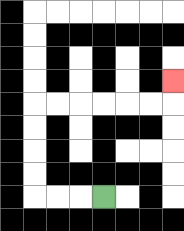{'start': '[4, 8]', 'end': '[7, 3]', 'path_directions': 'L,L,L,U,U,U,U,R,R,R,R,R,R,U', 'path_coordinates': '[[4, 8], [3, 8], [2, 8], [1, 8], [1, 7], [1, 6], [1, 5], [1, 4], [2, 4], [3, 4], [4, 4], [5, 4], [6, 4], [7, 4], [7, 3]]'}